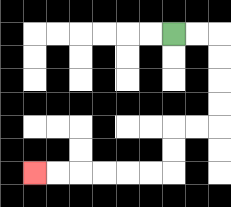{'start': '[7, 1]', 'end': '[1, 7]', 'path_directions': 'R,R,D,D,D,D,L,L,D,D,L,L,L,L,L,L', 'path_coordinates': '[[7, 1], [8, 1], [9, 1], [9, 2], [9, 3], [9, 4], [9, 5], [8, 5], [7, 5], [7, 6], [7, 7], [6, 7], [5, 7], [4, 7], [3, 7], [2, 7], [1, 7]]'}